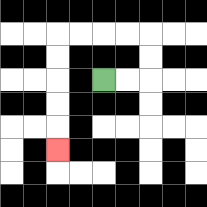{'start': '[4, 3]', 'end': '[2, 6]', 'path_directions': 'R,R,U,U,L,L,L,L,D,D,D,D,D', 'path_coordinates': '[[4, 3], [5, 3], [6, 3], [6, 2], [6, 1], [5, 1], [4, 1], [3, 1], [2, 1], [2, 2], [2, 3], [2, 4], [2, 5], [2, 6]]'}